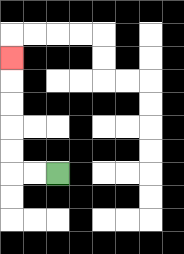{'start': '[2, 7]', 'end': '[0, 2]', 'path_directions': 'L,L,U,U,U,U,U', 'path_coordinates': '[[2, 7], [1, 7], [0, 7], [0, 6], [0, 5], [0, 4], [0, 3], [0, 2]]'}